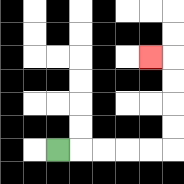{'start': '[2, 6]', 'end': '[6, 2]', 'path_directions': 'R,R,R,R,R,U,U,U,U,L', 'path_coordinates': '[[2, 6], [3, 6], [4, 6], [5, 6], [6, 6], [7, 6], [7, 5], [7, 4], [7, 3], [7, 2], [6, 2]]'}